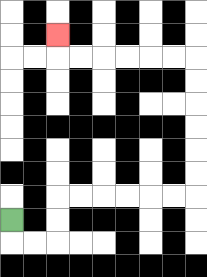{'start': '[0, 9]', 'end': '[2, 1]', 'path_directions': 'D,R,R,U,U,R,R,R,R,R,R,U,U,U,U,U,U,L,L,L,L,L,L,U', 'path_coordinates': '[[0, 9], [0, 10], [1, 10], [2, 10], [2, 9], [2, 8], [3, 8], [4, 8], [5, 8], [6, 8], [7, 8], [8, 8], [8, 7], [8, 6], [8, 5], [8, 4], [8, 3], [8, 2], [7, 2], [6, 2], [5, 2], [4, 2], [3, 2], [2, 2], [2, 1]]'}